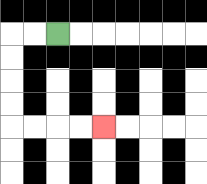{'start': '[2, 1]', 'end': '[4, 5]', 'path_directions': 'L,L,D,D,D,D,R,R,R,R', 'path_coordinates': '[[2, 1], [1, 1], [0, 1], [0, 2], [0, 3], [0, 4], [0, 5], [1, 5], [2, 5], [3, 5], [4, 5]]'}